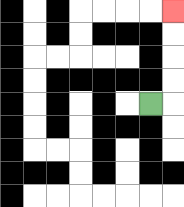{'start': '[6, 4]', 'end': '[7, 0]', 'path_directions': 'R,U,U,U,U', 'path_coordinates': '[[6, 4], [7, 4], [7, 3], [7, 2], [7, 1], [7, 0]]'}